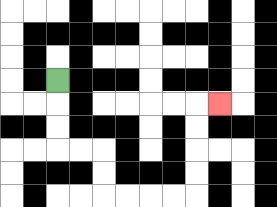{'start': '[2, 3]', 'end': '[9, 4]', 'path_directions': 'D,D,D,R,R,D,D,R,R,R,R,U,U,U,U,R', 'path_coordinates': '[[2, 3], [2, 4], [2, 5], [2, 6], [3, 6], [4, 6], [4, 7], [4, 8], [5, 8], [6, 8], [7, 8], [8, 8], [8, 7], [8, 6], [8, 5], [8, 4], [9, 4]]'}